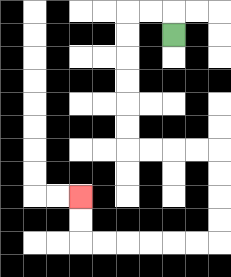{'start': '[7, 1]', 'end': '[3, 8]', 'path_directions': 'U,L,L,D,D,D,D,D,D,R,R,R,R,D,D,D,D,L,L,L,L,L,L,U,U', 'path_coordinates': '[[7, 1], [7, 0], [6, 0], [5, 0], [5, 1], [5, 2], [5, 3], [5, 4], [5, 5], [5, 6], [6, 6], [7, 6], [8, 6], [9, 6], [9, 7], [9, 8], [9, 9], [9, 10], [8, 10], [7, 10], [6, 10], [5, 10], [4, 10], [3, 10], [3, 9], [3, 8]]'}